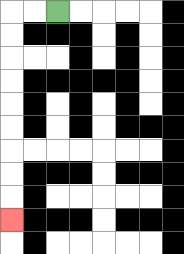{'start': '[2, 0]', 'end': '[0, 9]', 'path_directions': 'L,L,D,D,D,D,D,D,D,D,D', 'path_coordinates': '[[2, 0], [1, 0], [0, 0], [0, 1], [0, 2], [0, 3], [0, 4], [0, 5], [0, 6], [0, 7], [0, 8], [0, 9]]'}